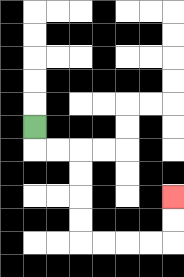{'start': '[1, 5]', 'end': '[7, 8]', 'path_directions': 'D,R,R,D,D,D,D,R,R,R,R,U,U', 'path_coordinates': '[[1, 5], [1, 6], [2, 6], [3, 6], [3, 7], [3, 8], [3, 9], [3, 10], [4, 10], [5, 10], [6, 10], [7, 10], [7, 9], [7, 8]]'}